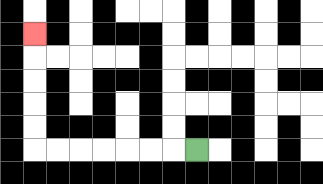{'start': '[8, 6]', 'end': '[1, 1]', 'path_directions': 'L,L,L,L,L,L,L,U,U,U,U,U', 'path_coordinates': '[[8, 6], [7, 6], [6, 6], [5, 6], [4, 6], [3, 6], [2, 6], [1, 6], [1, 5], [1, 4], [1, 3], [1, 2], [1, 1]]'}